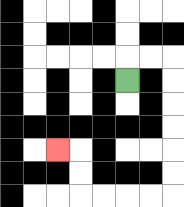{'start': '[5, 3]', 'end': '[2, 6]', 'path_directions': 'U,R,R,D,D,D,D,D,D,L,L,L,L,U,U,L', 'path_coordinates': '[[5, 3], [5, 2], [6, 2], [7, 2], [7, 3], [7, 4], [7, 5], [7, 6], [7, 7], [7, 8], [6, 8], [5, 8], [4, 8], [3, 8], [3, 7], [3, 6], [2, 6]]'}